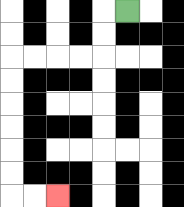{'start': '[5, 0]', 'end': '[2, 8]', 'path_directions': 'L,D,D,L,L,L,L,D,D,D,D,D,D,R,R', 'path_coordinates': '[[5, 0], [4, 0], [4, 1], [4, 2], [3, 2], [2, 2], [1, 2], [0, 2], [0, 3], [0, 4], [0, 5], [0, 6], [0, 7], [0, 8], [1, 8], [2, 8]]'}